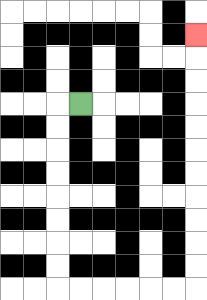{'start': '[3, 4]', 'end': '[8, 1]', 'path_directions': 'L,D,D,D,D,D,D,D,D,R,R,R,R,R,R,U,U,U,U,U,U,U,U,U,U,U', 'path_coordinates': '[[3, 4], [2, 4], [2, 5], [2, 6], [2, 7], [2, 8], [2, 9], [2, 10], [2, 11], [2, 12], [3, 12], [4, 12], [5, 12], [6, 12], [7, 12], [8, 12], [8, 11], [8, 10], [8, 9], [8, 8], [8, 7], [8, 6], [8, 5], [8, 4], [8, 3], [8, 2], [8, 1]]'}